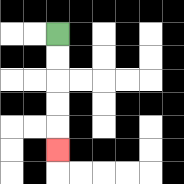{'start': '[2, 1]', 'end': '[2, 6]', 'path_directions': 'D,D,D,D,D', 'path_coordinates': '[[2, 1], [2, 2], [2, 3], [2, 4], [2, 5], [2, 6]]'}